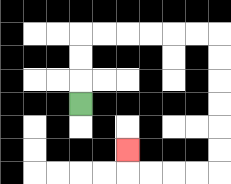{'start': '[3, 4]', 'end': '[5, 6]', 'path_directions': 'U,U,U,R,R,R,R,R,R,D,D,D,D,D,D,L,L,L,L,U', 'path_coordinates': '[[3, 4], [3, 3], [3, 2], [3, 1], [4, 1], [5, 1], [6, 1], [7, 1], [8, 1], [9, 1], [9, 2], [9, 3], [9, 4], [9, 5], [9, 6], [9, 7], [8, 7], [7, 7], [6, 7], [5, 7], [5, 6]]'}